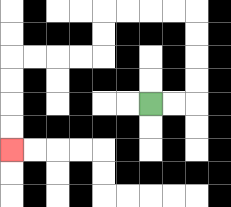{'start': '[6, 4]', 'end': '[0, 6]', 'path_directions': 'R,R,U,U,U,U,L,L,L,L,D,D,L,L,L,L,D,D,D,D', 'path_coordinates': '[[6, 4], [7, 4], [8, 4], [8, 3], [8, 2], [8, 1], [8, 0], [7, 0], [6, 0], [5, 0], [4, 0], [4, 1], [4, 2], [3, 2], [2, 2], [1, 2], [0, 2], [0, 3], [0, 4], [0, 5], [0, 6]]'}